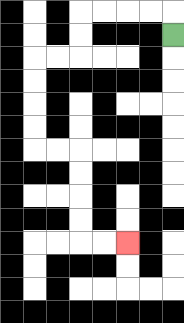{'start': '[7, 1]', 'end': '[5, 10]', 'path_directions': 'U,L,L,L,L,D,D,L,L,D,D,D,D,R,R,D,D,D,D,R,R', 'path_coordinates': '[[7, 1], [7, 0], [6, 0], [5, 0], [4, 0], [3, 0], [3, 1], [3, 2], [2, 2], [1, 2], [1, 3], [1, 4], [1, 5], [1, 6], [2, 6], [3, 6], [3, 7], [3, 8], [3, 9], [3, 10], [4, 10], [5, 10]]'}